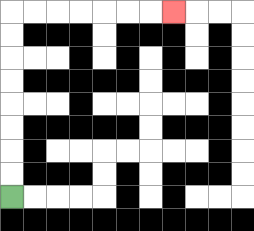{'start': '[0, 8]', 'end': '[7, 0]', 'path_directions': 'U,U,U,U,U,U,U,U,R,R,R,R,R,R,R', 'path_coordinates': '[[0, 8], [0, 7], [0, 6], [0, 5], [0, 4], [0, 3], [0, 2], [0, 1], [0, 0], [1, 0], [2, 0], [3, 0], [4, 0], [5, 0], [6, 0], [7, 0]]'}